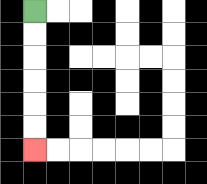{'start': '[1, 0]', 'end': '[1, 6]', 'path_directions': 'D,D,D,D,D,D', 'path_coordinates': '[[1, 0], [1, 1], [1, 2], [1, 3], [1, 4], [1, 5], [1, 6]]'}